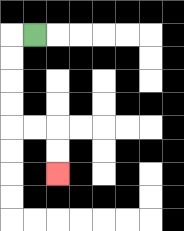{'start': '[1, 1]', 'end': '[2, 7]', 'path_directions': 'L,D,D,D,D,R,R,D,D', 'path_coordinates': '[[1, 1], [0, 1], [0, 2], [0, 3], [0, 4], [0, 5], [1, 5], [2, 5], [2, 6], [2, 7]]'}